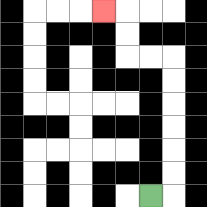{'start': '[6, 8]', 'end': '[4, 0]', 'path_directions': 'R,U,U,U,U,U,U,L,L,U,U,L', 'path_coordinates': '[[6, 8], [7, 8], [7, 7], [7, 6], [7, 5], [7, 4], [7, 3], [7, 2], [6, 2], [5, 2], [5, 1], [5, 0], [4, 0]]'}